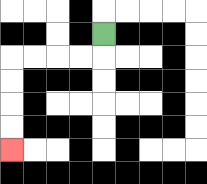{'start': '[4, 1]', 'end': '[0, 6]', 'path_directions': 'D,L,L,L,L,D,D,D,D', 'path_coordinates': '[[4, 1], [4, 2], [3, 2], [2, 2], [1, 2], [0, 2], [0, 3], [0, 4], [0, 5], [0, 6]]'}